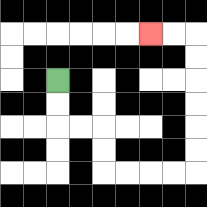{'start': '[2, 3]', 'end': '[6, 1]', 'path_directions': 'D,D,R,R,D,D,R,R,R,R,U,U,U,U,U,U,L,L', 'path_coordinates': '[[2, 3], [2, 4], [2, 5], [3, 5], [4, 5], [4, 6], [4, 7], [5, 7], [6, 7], [7, 7], [8, 7], [8, 6], [8, 5], [8, 4], [8, 3], [8, 2], [8, 1], [7, 1], [6, 1]]'}